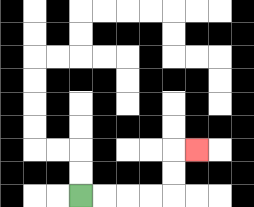{'start': '[3, 8]', 'end': '[8, 6]', 'path_directions': 'R,R,R,R,U,U,R', 'path_coordinates': '[[3, 8], [4, 8], [5, 8], [6, 8], [7, 8], [7, 7], [7, 6], [8, 6]]'}